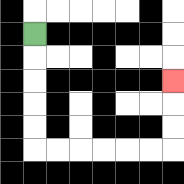{'start': '[1, 1]', 'end': '[7, 3]', 'path_directions': 'D,D,D,D,D,R,R,R,R,R,R,U,U,U', 'path_coordinates': '[[1, 1], [1, 2], [1, 3], [1, 4], [1, 5], [1, 6], [2, 6], [3, 6], [4, 6], [5, 6], [6, 6], [7, 6], [7, 5], [7, 4], [7, 3]]'}